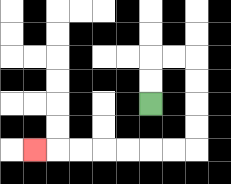{'start': '[6, 4]', 'end': '[1, 6]', 'path_directions': 'U,U,R,R,D,D,D,D,L,L,L,L,L,L,L', 'path_coordinates': '[[6, 4], [6, 3], [6, 2], [7, 2], [8, 2], [8, 3], [8, 4], [8, 5], [8, 6], [7, 6], [6, 6], [5, 6], [4, 6], [3, 6], [2, 6], [1, 6]]'}